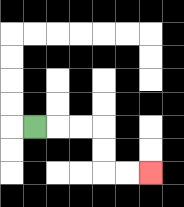{'start': '[1, 5]', 'end': '[6, 7]', 'path_directions': 'R,R,R,D,D,R,R', 'path_coordinates': '[[1, 5], [2, 5], [3, 5], [4, 5], [4, 6], [4, 7], [5, 7], [6, 7]]'}